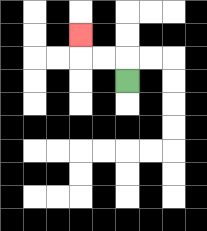{'start': '[5, 3]', 'end': '[3, 1]', 'path_directions': 'U,L,L,U', 'path_coordinates': '[[5, 3], [5, 2], [4, 2], [3, 2], [3, 1]]'}